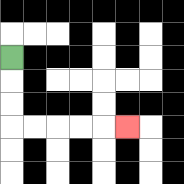{'start': '[0, 2]', 'end': '[5, 5]', 'path_directions': 'D,D,D,R,R,R,R,R', 'path_coordinates': '[[0, 2], [0, 3], [0, 4], [0, 5], [1, 5], [2, 5], [3, 5], [4, 5], [5, 5]]'}